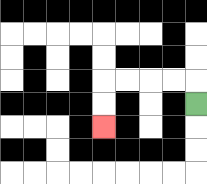{'start': '[8, 4]', 'end': '[4, 5]', 'path_directions': 'U,L,L,L,L,D,D', 'path_coordinates': '[[8, 4], [8, 3], [7, 3], [6, 3], [5, 3], [4, 3], [4, 4], [4, 5]]'}